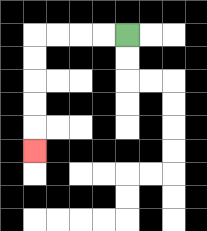{'start': '[5, 1]', 'end': '[1, 6]', 'path_directions': 'L,L,L,L,D,D,D,D,D', 'path_coordinates': '[[5, 1], [4, 1], [3, 1], [2, 1], [1, 1], [1, 2], [1, 3], [1, 4], [1, 5], [1, 6]]'}